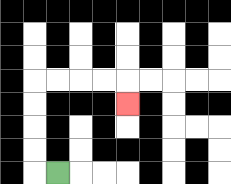{'start': '[2, 7]', 'end': '[5, 4]', 'path_directions': 'L,U,U,U,U,R,R,R,R,D', 'path_coordinates': '[[2, 7], [1, 7], [1, 6], [1, 5], [1, 4], [1, 3], [2, 3], [3, 3], [4, 3], [5, 3], [5, 4]]'}